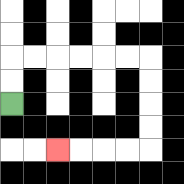{'start': '[0, 4]', 'end': '[2, 6]', 'path_directions': 'U,U,R,R,R,R,R,R,D,D,D,D,L,L,L,L', 'path_coordinates': '[[0, 4], [0, 3], [0, 2], [1, 2], [2, 2], [3, 2], [4, 2], [5, 2], [6, 2], [6, 3], [6, 4], [6, 5], [6, 6], [5, 6], [4, 6], [3, 6], [2, 6]]'}